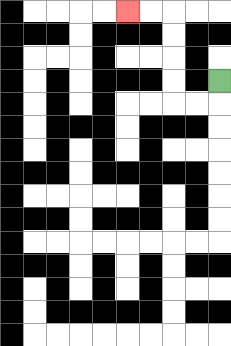{'start': '[9, 3]', 'end': '[5, 0]', 'path_directions': 'D,L,L,U,U,U,U,L,L', 'path_coordinates': '[[9, 3], [9, 4], [8, 4], [7, 4], [7, 3], [7, 2], [7, 1], [7, 0], [6, 0], [5, 0]]'}